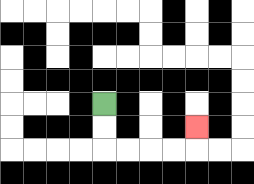{'start': '[4, 4]', 'end': '[8, 5]', 'path_directions': 'D,D,R,R,R,R,U', 'path_coordinates': '[[4, 4], [4, 5], [4, 6], [5, 6], [6, 6], [7, 6], [8, 6], [8, 5]]'}